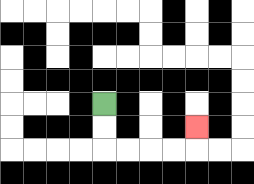{'start': '[4, 4]', 'end': '[8, 5]', 'path_directions': 'D,D,R,R,R,R,U', 'path_coordinates': '[[4, 4], [4, 5], [4, 6], [5, 6], [6, 6], [7, 6], [8, 6], [8, 5]]'}